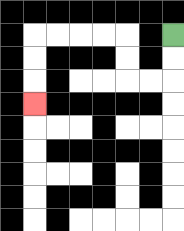{'start': '[7, 1]', 'end': '[1, 4]', 'path_directions': 'D,D,L,L,U,U,L,L,L,L,D,D,D', 'path_coordinates': '[[7, 1], [7, 2], [7, 3], [6, 3], [5, 3], [5, 2], [5, 1], [4, 1], [3, 1], [2, 1], [1, 1], [1, 2], [1, 3], [1, 4]]'}